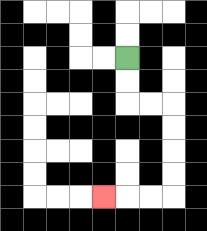{'start': '[5, 2]', 'end': '[4, 8]', 'path_directions': 'D,D,R,R,D,D,D,D,L,L,L', 'path_coordinates': '[[5, 2], [5, 3], [5, 4], [6, 4], [7, 4], [7, 5], [7, 6], [7, 7], [7, 8], [6, 8], [5, 8], [4, 8]]'}